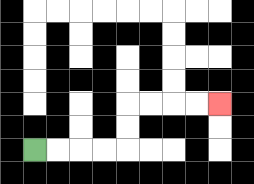{'start': '[1, 6]', 'end': '[9, 4]', 'path_directions': 'R,R,R,R,U,U,R,R,R,R', 'path_coordinates': '[[1, 6], [2, 6], [3, 6], [4, 6], [5, 6], [5, 5], [5, 4], [6, 4], [7, 4], [8, 4], [9, 4]]'}